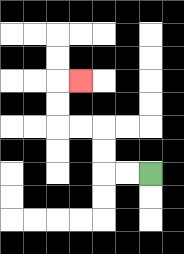{'start': '[6, 7]', 'end': '[3, 3]', 'path_directions': 'L,L,U,U,L,L,U,U,R', 'path_coordinates': '[[6, 7], [5, 7], [4, 7], [4, 6], [4, 5], [3, 5], [2, 5], [2, 4], [2, 3], [3, 3]]'}